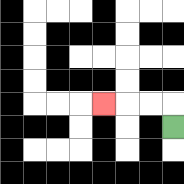{'start': '[7, 5]', 'end': '[4, 4]', 'path_directions': 'U,L,L,L', 'path_coordinates': '[[7, 5], [7, 4], [6, 4], [5, 4], [4, 4]]'}